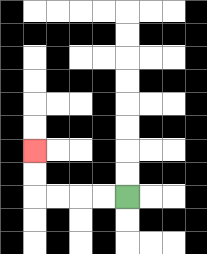{'start': '[5, 8]', 'end': '[1, 6]', 'path_directions': 'L,L,L,L,U,U', 'path_coordinates': '[[5, 8], [4, 8], [3, 8], [2, 8], [1, 8], [1, 7], [1, 6]]'}